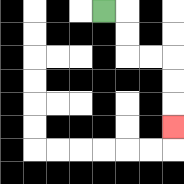{'start': '[4, 0]', 'end': '[7, 5]', 'path_directions': 'R,D,D,R,R,D,D,D', 'path_coordinates': '[[4, 0], [5, 0], [5, 1], [5, 2], [6, 2], [7, 2], [7, 3], [7, 4], [7, 5]]'}